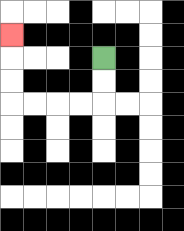{'start': '[4, 2]', 'end': '[0, 1]', 'path_directions': 'D,D,L,L,L,L,U,U,U', 'path_coordinates': '[[4, 2], [4, 3], [4, 4], [3, 4], [2, 4], [1, 4], [0, 4], [0, 3], [0, 2], [0, 1]]'}